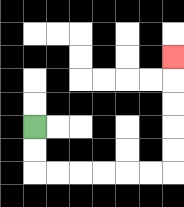{'start': '[1, 5]', 'end': '[7, 2]', 'path_directions': 'D,D,R,R,R,R,R,R,U,U,U,U,U', 'path_coordinates': '[[1, 5], [1, 6], [1, 7], [2, 7], [3, 7], [4, 7], [5, 7], [6, 7], [7, 7], [7, 6], [7, 5], [7, 4], [7, 3], [7, 2]]'}